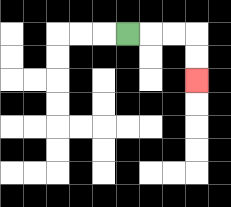{'start': '[5, 1]', 'end': '[8, 3]', 'path_directions': 'R,R,R,D,D', 'path_coordinates': '[[5, 1], [6, 1], [7, 1], [8, 1], [8, 2], [8, 3]]'}